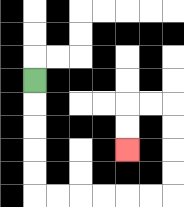{'start': '[1, 3]', 'end': '[5, 6]', 'path_directions': 'D,D,D,D,D,R,R,R,R,R,R,U,U,U,U,L,L,D,D', 'path_coordinates': '[[1, 3], [1, 4], [1, 5], [1, 6], [1, 7], [1, 8], [2, 8], [3, 8], [4, 8], [5, 8], [6, 8], [7, 8], [7, 7], [7, 6], [7, 5], [7, 4], [6, 4], [5, 4], [5, 5], [5, 6]]'}